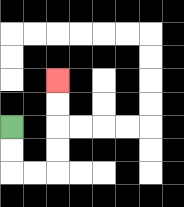{'start': '[0, 5]', 'end': '[2, 3]', 'path_directions': 'D,D,R,R,U,U,U,U', 'path_coordinates': '[[0, 5], [0, 6], [0, 7], [1, 7], [2, 7], [2, 6], [2, 5], [2, 4], [2, 3]]'}